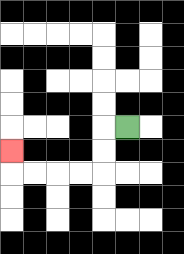{'start': '[5, 5]', 'end': '[0, 6]', 'path_directions': 'L,D,D,L,L,L,L,U', 'path_coordinates': '[[5, 5], [4, 5], [4, 6], [4, 7], [3, 7], [2, 7], [1, 7], [0, 7], [0, 6]]'}